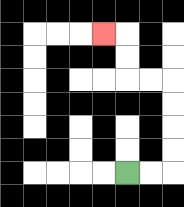{'start': '[5, 7]', 'end': '[4, 1]', 'path_directions': 'R,R,U,U,U,U,L,L,U,U,L', 'path_coordinates': '[[5, 7], [6, 7], [7, 7], [7, 6], [7, 5], [7, 4], [7, 3], [6, 3], [5, 3], [5, 2], [5, 1], [4, 1]]'}